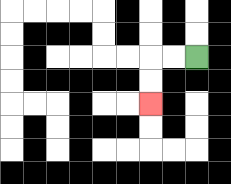{'start': '[8, 2]', 'end': '[6, 4]', 'path_directions': 'L,L,D,D', 'path_coordinates': '[[8, 2], [7, 2], [6, 2], [6, 3], [6, 4]]'}